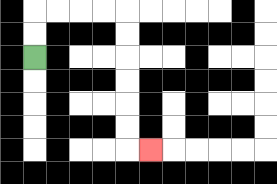{'start': '[1, 2]', 'end': '[6, 6]', 'path_directions': 'U,U,R,R,R,R,D,D,D,D,D,D,R', 'path_coordinates': '[[1, 2], [1, 1], [1, 0], [2, 0], [3, 0], [4, 0], [5, 0], [5, 1], [5, 2], [5, 3], [5, 4], [5, 5], [5, 6], [6, 6]]'}